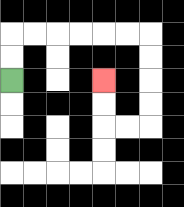{'start': '[0, 3]', 'end': '[4, 3]', 'path_directions': 'U,U,R,R,R,R,R,R,D,D,D,D,L,L,U,U', 'path_coordinates': '[[0, 3], [0, 2], [0, 1], [1, 1], [2, 1], [3, 1], [4, 1], [5, 1], [6, 1], [6, 2], [6, 3], [6, 4], [6, 5], [5, 5], [4, 5], [4, 4], [4, 3]]'}